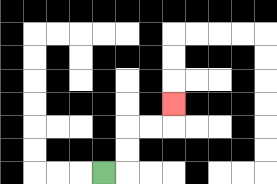{'start': '[4, 7]', 'end': '[7, 4]', 'path_directions': 'R,U,U,R,R,U', 'path_coordinates': '[[4, 7], [5, 7], [5, 6], [5, 5], [6, 5], [7, 5], [7, 4]]'}